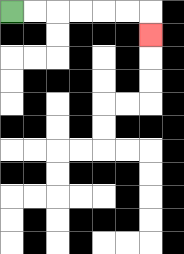{'start': '[0, 0]', 'end': '[6, 1]', 'path_directions': 'R,R,R,R,R,R,D', 'path_coordinates': '[[0, 0], [1, 0], [2, 0], [3, 0], [4, 0], [5, 0], [6, 0], [6, 1]]'}